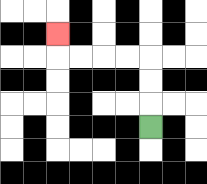{'start': '[6, 5]', 'end': '[2, 1]', 'path_directions': 'U,U,U,L,L,L,L,U', 'path_coordinates': '[[6, 5], [6, 4], [6, 3], [6, 2], [5, 2], [4, 2], [3, 2], [2, 2], [2, 1]]'}